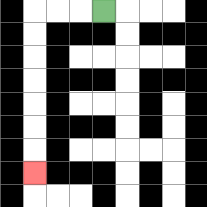{'start': '[4, 0]', 'end': '[1, 7]', 'path_directions': 'L,L,L,D,D,D,D,D,D,D', 'path_coordinates': '[[4, 0], [3, 0], [2, 0], [1, 0], [1, 1], [1, 2], [1, 3], [1, 4], [1, 5], [1, 6], [1, 7]]'}